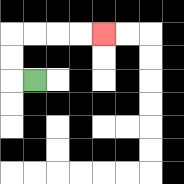{'start': '[1, 3]', 'end': '[4, 1]', 'path_directions': 'L,U,U,R,R,R,R', 'path_coordinates': '[[1, 3], [0, 3], [0, 2], [0, 1], [1, 1], [2, 1], [3, 1], [4, 1]]'}